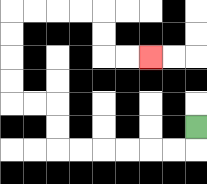{'start': '[8, 5]', 'end': '[6, 2]', 'path_directions': 'D,L,L,L,L,L,L,U,U,L,L,U,U,U,U,R,R,R,R,D,D,R,R', 'path_coordinates': '[[8, 5], [8, 6], [7, 6], [6, 6], [5, 6], [4, 6], [3, 6], [2, 6], [2, 5], [2, 4], [1, 4], [0, 4], [0, 3], [0, 2], [0, 1], [0, 0], [1, 0], [2, 0], [3, 0], [4, 0], [4, 1], [4, 2], [5, 2], [6, 2]]'}